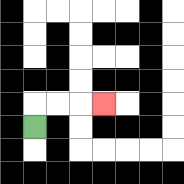{'start': '[1, 5]', 'end': '[4, 4]', 'path_directions': 'U,R,R,R', 'path_coordinates': '[[1, 5], [1, 4], [2, 4], [3, 4], [4, 4]]'}